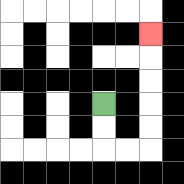{'start': '[4, 4]', 'end': '[6, 1]', 'path_directions': 'D,D,R,R,U,U,U,U,U', 'path_coordinates': '[[4, 4], [4, 5], [4, 6], [5, 6], [6, 6], [6, 5], [6, 4], [6, 3], [6, 2], [6, 1]]'}